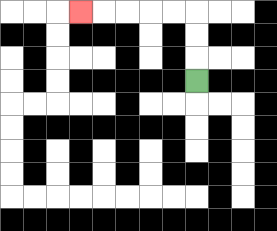{'start': '[8, 3]', 'end': '[3, 0]', 'path_directions': 'U,U,U,L,L,L,L,L', 'path_coordinates': '[[8, 3], [8, 2], [8, 1], [8, 0], [7, 0], [6, 0], [5, 0], [4, 0], [3, 0]]'}